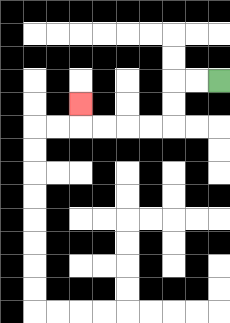{'start': '[9, 3]', 'end': '[3, 4]', 'path_directions': 'L,L,D,D,L,L,L,L,U', 'path_coordinates': '[[9, 3], [8, 3], [7, 3], [7, 4], [7, 5], [6, 5], [5, 5], [4, 5], [3, 5], [3, 4]]'}